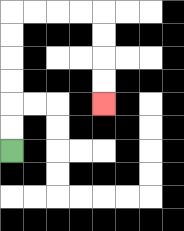{'start': '[0, 6]', 'end': '[4, 4]', 'path_directions': 'U,U,U,U,U,U,R,R,R,R,D,D,D,D', 'path_coordinates': '[[0, 6], [0, 5], [0, 4], [0, 3], [0, 2], [0, 1], [0, 0], [1, 0], [2, 0], [3, 0], [4, 0], [4, 1], [4, 2], [4, 3], [4, 4]]'}